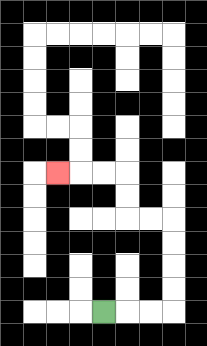{'start': '[4, 13]', 'end': '[2, 7]', 'path_directions': 'R,R,R,U,U,U,U,L,L,U,U,L,L,L', 'path_coordinates': '[[4, 13], [5, 13], [6, 13], [7, 13], [7, 12], [7, 11], [7, 10], [7, 9], [6, 9], [5, 9], [5, 8], [5, 7], [4, 7], [3, 7], [2, 7]]'}